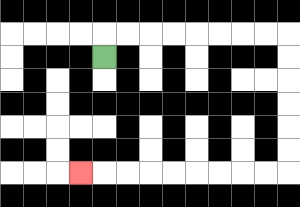{'start': '[4, 2]', 'end': '[3, 7]', 'path_directions': 'U,R,R,R,R,R,R,R,R,D,D,D,D,D,D,L,L,L,L,L,L,L,L,L', 'path_coordinates': '[[4, 2], [4, 1], [5, 1], [6, 1], [7, 1], [8, 1], [9, 1], [10, 1], [11, 1], [12, 1], [12, 2], [12, 3], [12, 4], [12, 5], [12, 6], [12, 7], [11, 7], [10, 7], [9, 7], [8, 7], [7, 7], [6, 7], [5, 7], [4, 7], [3, 7]]'}